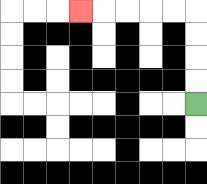{'start': '[8, 4]', 'end': '[3, 0]', 'path_directions': 'U,U,U,U,L,L,L,L,L', 'path_coordinates': '[[8, 4], [8, 3], [8, 2], [8, 1], [8, 0], [7, 0], [6, 0], [5, 0], [4, 0], [3, 0]]'}